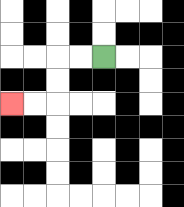{'start': '[4, 2]', 'end': '[0, 4]', 'path_directions': 'L,L,D,D,L,L', 'path_coordinates': '[[4, 2], [3, 2], [2, 2], [2, 3], [2, 4], [1, 4], [0, 4]]'}